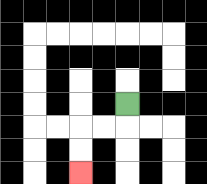{'start': '[5, 4]', 'end': '[3, 7]', 'path_directions': 'D,L,L,D,D', 'path_coordinates': '[[5, 4], [5, 5], [4, 5], [3, 5], [3, 6], [3, 7]]'}